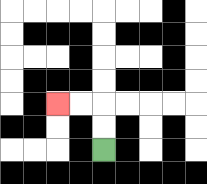{'start': '[4, 6]', 'end': '[2, 4]', 'path_directions': 'U,U,L,L', 'path_coordinates': '[[4, 6], [4, 5], [4, 4], [3, 4], [2, 4]]'}